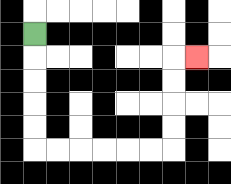{'start': '[1, 1]', 'end': '[8, 2]', 'path_directions': 'D,D,D,D,D,R,R,R,R,R,R,U,U,U,U,R', 'path_coordinates': '[[1, 1], [1, 2], [1, 3], [1, 4], [1, 5], [1, 6], [2, 6], [3, 6], [4, 6], [5, 6], [6, 6], [7, 6], [7, 5], [7, 4], [7, 3], [7, 2], [8, 2]]'}